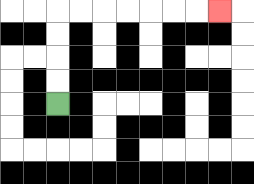{'start': '[2, 4]', 'end': '[9, 0]', 'path_directions': 'U,U,U,U,R,R,R,R,R,R,R', 'path_coordinates': '[[2, 4], [2, 3], [2, 2], [2, 1], [2, 0], [3, 0], [4, 0], [5, 0], [6, 0], [7, 0], [8, 0], [9, 0]]'}